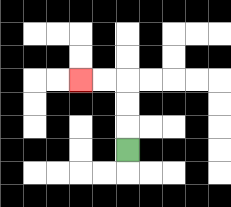{'start': '[5, 6]', 'end': '[3, 3]', 'path_directions': 'U,U,U,L,L', 'path_coordinates': '[[5, 6], [5, 5], [5, 4], [5, 3], [4, 3], [3, 3]]'}